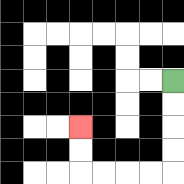{'start': '[7, 3]', 'end': '[3, 5]', 'path_directions': 'D,D,D,D,L,L,L,L,U,U', 'path_coordinates': '[[7, 3], [7, 4], [7, 5], [7, 6], [7, 7], [6, 7], [5, 7], [4, 7], [3, 7], [3, 6], [3, 5]]'}